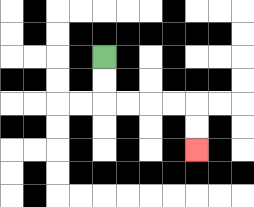{'start': '[4, 2]', 'end': '[8, 6]', 'path_directions': 'D,D,R,R,R,R,D,D', 'path_coordinates': '[[4, 2], [4, 3], [4, 4], [5, 4], [6, 4], [7, 4], [8, 4], [8, 5], [8, 6]]'}